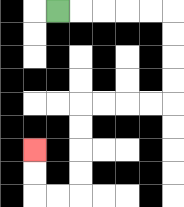{'start': '[2, 0]', 'end': '[1, 6]', 'path_directions': 'R,R,R,R,R,D,D,D,D,L,L,L,L,D,D,D,D,L,L,U,U', 'path_coordinates': '[[2, 0], [3, 0], [4, 0], [5, 0], [6, 0], [7, 0], [7, 1], [7, 2], [7, 3], [7, 4], [6, 4], [5, 4], [4, 4], [3, 4], [3, 5], [3, 6], [3, 7], [3, 8], [2, 8], [1, 8], [1, 7], [1, 6]]'}